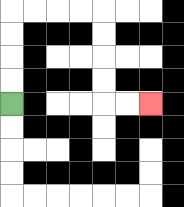{'start': '[0, 4]', 'end': '[6, 4]', 'path_directions': 'U,U,U,U,R,R,R,R,D,D,D,D,R,R', 'path_coordinates': '[[0, 4], [0, 3], [0, 2], [0, 1], [0, 0], [1, 0], [2, 0], [3, 0], [4, 0], [4, 1], [4, 2], [4, 3], [4, 4], [5, 4], [6, 4]]'}